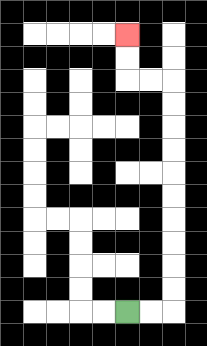{'start': '[5, 13]', 'end': '[5, 1]', 'path_directions': 'R,R,U,U,U,U,U,U,U,U,U,U,L,L,U,U', 'path_coordinates': '[[5, 13], [6, 13], [7, 13], [7, 12], [7, 11], [7, 10], [7, 9], [7, 8], [7, 7], [7, 6], [7, 5], [7, 4], [7, 3], [6, 3], [5, 3], [5, 2], [5, 1]]'}